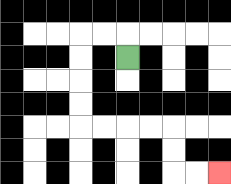{'start': '[5, 2]', 'end': '[9, 7]', 'path_directions': 'U,L,L,D,D,D,D,R,R,R,R,D,D,R,R', 'path_coordinates': '[[5, 2], [5, 1], [4, 1], [3, 1], [3, 2], [3, 3], [3, 4], [3, 5], [4, 5], [5, 5], [6, 5], [7, 5], [7, 6], [7, 7], [8, 7], [9, 7]]'}